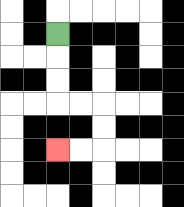{'start': '[2, 1]', 'end': '[2, 6]', 'path_directions': 'D,D,D,R,R,D,D,L,L', 'path_coordinates': '[[2, 1], [2, 2], [2, 3], [2, 4], [3, 4], [4, 4], [4, 5], [4, 6], [3, 6], [2, 6]]'}